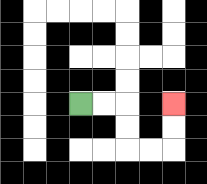{'start': '[3, 4]', 'end': '[7, 4]', 'path_directions': 'R,R,D,D,R,R,U,U', 'path_coordinates': '[[3, 4], [4, 4], [5, 4], [5, 5], [5, 6], [6, 6], [7, 6], [7, 5], [7, 4]]'}